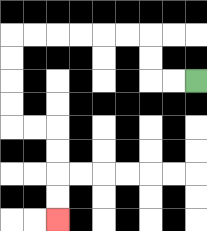{'start': '[8, 3]', 'end': '[2, 9]', 'path_directions': 'L,L,U,U,L,L,L,L,L,L,D,D,D,D,R,R,D,D,D,D', 'path_coordinates': '[[8, 3], [7, 3], [6, 3], [6, 2], [6, 1], [5, 1], [4, 1], [3, 1], [2, 1], [1, 1], [0, 1], [0, 2], [0, 3], [0, 4], [0, 5], [1, 5], [2, 5], [2, 6], [2, 7], [2, 8], [2, 9]]'}